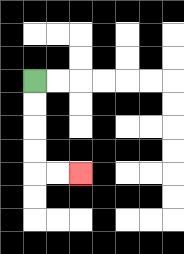{'start': '[1, 3]', 'end': '[3, 7]', 'path_directions': 'D,D,D,D,R,R', 'path_coordinates': '[[1, 3], [1, 4], [1, 5], [1, 6], [1, 7], [2, 7], [3, 7]]'}